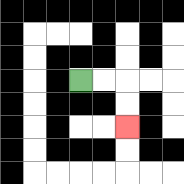{'start': '[3, 3]', 'end': '[5, 5]', 'path_directions': 'R,R,D,D', 'path_coordinates': '[[3, 3], [4, 3], [5, 3], [5, 4], [5, 5]]'}